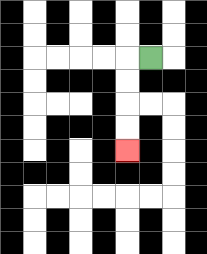{'start': '[6, 2]', 'end': '[5, 6]', 'path_directions': 'L,D,D,D,D', 'path_coordinates': '[[6, 2], [5, 2], [5, 3], [5, 4], [5, 5], [5, 6]]'}